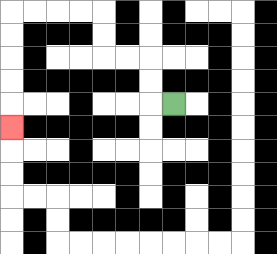{'start': '[7, 4]', 'end': '[0, 5]', 'path_directions': 'L,U,U,L,L,U,U,L,L,L,L,D,D,D,D,D', 'path_coordinates': '[[7, 4], [6, 4], [6, 3], [6, 2], [5, 2], [4, 2], [4, 1], [4, 0], [3, 0], [2, 0], [1, 0], [0, 0], [0, 1], [0, 2], [0, 3], [0, 4], [0, 5]]'}